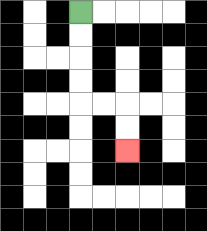{'start': '[3, 0]', 'end': '[5, 6]', 'path_directions': 'D,D,D,D,R,R,D,D', 'path_coordinates': '[[3, 0], [3, 1], [3, 2], [3, 3], [3, 4], [4, 4], [5, 4], [5, 5], [5, 6]]'}